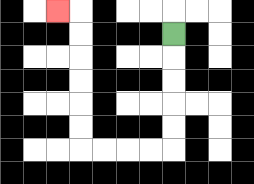{'start': '[7, 1]', 'end': '[2, 0]', 'path_directions': 'D,D,D,D,D,L,L,L,L,U,U,U,U,U,U,L', 'path_coordinates': '[[7, 1], [7, 2], [7, 3], [7, 4], [7, 5], [7, 6], [6, 6], [5, 6], [4, 6], [3, 6], [3, 5], [3, 4], [3, 3], [3, 2], [3, 1], [3, 0], [2, 0]]'}